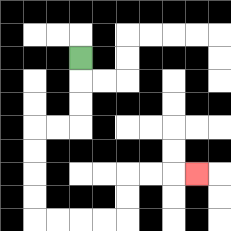{'start': '[3, 2]', 'end': '[8, 7]', 'path_directions': 'D,D,D,L,L,D,D,D,D,R,R,R,R,U,U,R,R,R', 'path_coordinates': '[[3, 2], [3, 3], [3, 4], [3, 5], [2, 5], [1, 5], [1, 6], [1, 7], [1, 8], [1, 9], [2, 9], [3, 9], [4, 9], [5, 9], [5, 8], [5, 7], [6, 7], [7, 7], [8, 7]]'}